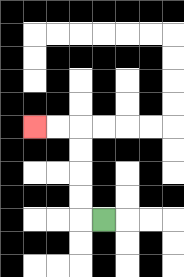{'start': '[4, 9]', 'end': '[1, 5]', 'path_directions': 'L,U,U,U,U,L,L', 'path_coordinates': '[[4, 9], [3, 9], [3, 8], [3, 7], [3, 6], [3, 5], [2, 5], [1, 5]]'}